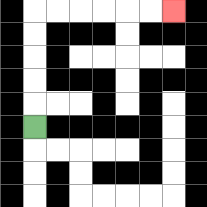{'start': '[1, 5]', 'end': '[7, 0]', 'path_directions': 'U,U,U,U,U,R,R,R,R,R,R', 'path_coordinates': '[[1, 5], [1, 4], [1, 3], [1, 2], [1, 1], [1, 0], [2, 0], [3, 0], [4, 0], [5, 0], [6, 0], [7, 0]]'}